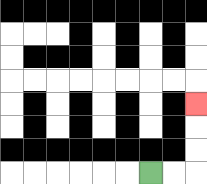{'start': '[6, 7]', 'end': '[8, 4]', 'path_directions': 'R,R,U,U,U', 'path_coordinates': '[[6, 7], [7, 7], [8, 7], [8, 6], [8, 5], [8, 4]]'}